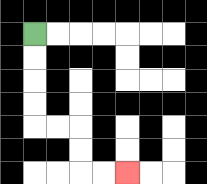{'start': '[1, 1]', 'end': '[5, 7]', 'path_directions': 'D,D,D,D,R,R,D,D,R,R', 'path_coordinates': '[[1, 1], [1, 2], [1, 3], [1, 4], [1, 5], [2, 5], [3, 5], [3, 6], [3, 7], [4, 7], [5, 7]]'}